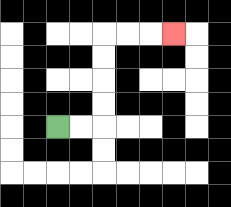{'start': '[2, 5]', 'end': '[7, 1]', 'path_directions': 'R,R,U,U,U,U,R,R,R', 'path_coordinates': '[[2, 5], [3, 5], [4, 5], [4, 4], [4, 3], [4, 2], [4, 1], [5, 1], [6, 1], [7, 1]]'}